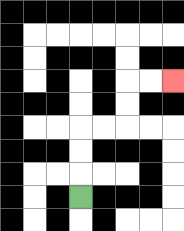{'start': '[3, 8]', 'end': '[7, 3]', 'path_directions': 'U,U,U,R,R,U,U,R,R', 'path_coordinates': '[[3, 8], [3, 7], [3, 6], [3, 5], [4, 5], [5, 5], [5, 4], [5, 3], [6, 3], [7, 3]]'}